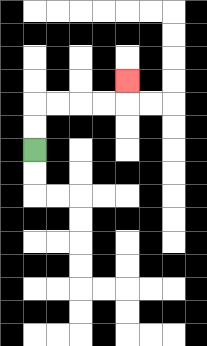{'start': '[1, 6]', 'end': '[5, 3]', 'path_directions': 'U,U,R,R,R,R,U', 'path_coordinates': '[[1, 6], [1, 5], [1, 4], [2, 4], [3, 4], [4, 4], [5, 4], [5, 3]]'}